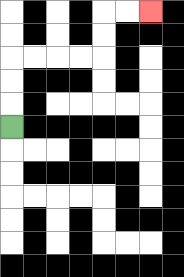{'start': '[0, 5]', 'end': '[6, 0]', 'path_directions': 'U,U,U,R,R,R,R,U,U,R,R', 'path_coordinates': '[[0, 5], [0, 4], [0, 3], [0, 2], [1, 2], [2, 2], [3, 2], [4, 2], [4, 1], [4, 0], [5, 0], [6, 0]]'}